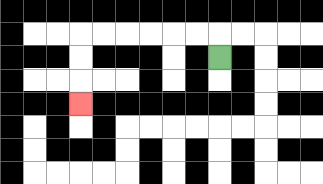{'start': '[9, 2]', 'end': '[3, 4]', 'path_directions': 'U,L,L,L,L,L,L,D,D,D', 'path_coordinates': '[[9, 2], [9, 1], [8, 1], [7, 1], [6, 1], [5, 1], [4, 1], [3, 1], [3, 2], [3, 3], [3, 4]]'}